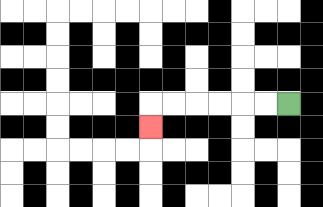{'start': '[12, 4]', 'end': '[6, 5]', 'path_directions': 'L,L,L,L,L,L,D', 'path_coordinates': '[[12, 4], [11, 4], [10, 4], [9, 4], [8, 4], [7, 4], [6, 4], [6, 5]]'}